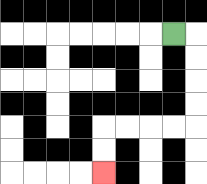{'start': '[7, 1]', 'end': '[4, 7]', 'path_directions': 'R,D,D,D,D,L,L,L,L,D,D', 'path_coordinates': '[[7, 1], [8, 1], [8, 2], [8, 3], [8, 4], [8, 5], [7, 5], [6, 5], [5, 5], [4, 5], [4, 6], [4, 7]]'}